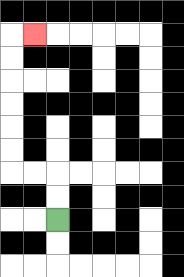{'start': '[2, 9]', 'end': '[1, 1]', 'path_directions': 'U,U,L,L,U,U,U,U,U,U,R', 'path_coordinates': '[[2, 9], [2, 8], [2, 7], [1, 7], [0, 7], [0, 6], [0, 5], [0, 4], [0, 3], [0, 2], [0, 1], [1, 1]]'}